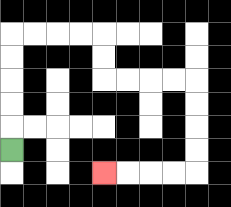{'start': '[0, 6]', 'end': '[4, 7]', 'path_directions': 'U,U,U,U,U,R,R,R,R,D,D,R,R,R,R,D,D,D,D,L,L,L,L', 'path_coordinates': '[[0, 6], [0, 5], [0, 4], [0, 3], [0, 2], [0, 1], [1, 1], [2, 1], [3, 1], [4, 1], [4, 2], [4, 3], [5, 3], [6, 3], [7, 3], [8, 3], [8, 4], [8, 5], [8, 6], [8, 7], [7, 7], [6, 7], [5, 7], [4, 7]]'}